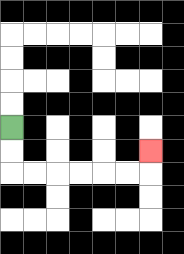{'start': '[0, 5]', 'end': '[6, 6]', 'path_directions': 'D,D,R,R,R,R,R,R,U', 'path_coordinates': '[[0, 5], [0, 6], [0, 7], [1, 7], [2, 7], [3, 7], [4, 7], [5, 7], [6, 7], [6, 6]]'}